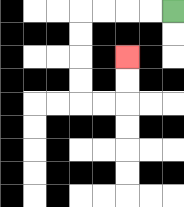{'start': '[7, 0]', 'end': '[5, 2]', 'path_directions': 'L,L,L,L,D,D,D,D,R,R,U,U', 'path_coordinates': '[[7, 0], [6, 0], [5, 0], [4, 0], [3, 0], [3, 1], [3, 2], [3, 3], [3, 4], [4, 4], [5, 4], [5, 3], [5, 2]]'}